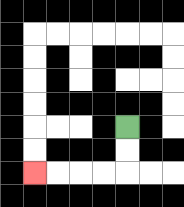{'start': '[5, 5]', 'end': '[1, 7]', 'path_directions': 'D,D,L,L,L,L', 'path_coordinates': '[[5, 5], [5, 6], [5, 7], [4, 7], [3, 7], [2, 7], [1, 7]]'}